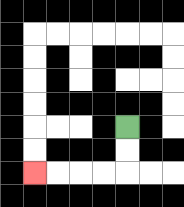{'start': '[5, 5]', 'end': '[1, 7]', 'path_directions': 'D,D,L,L,L,L', 'path_coordinates': '[[5, 5], [5, 6], [5, 7], [4, 7], [3, 7], [2, 7], [1, 7]]'}